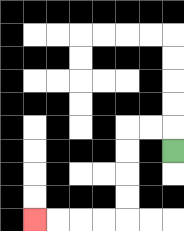{'start': '[7, 6]', 'end': '[1, 9]', 'path_directions': 'U,L,L,D,D,D,D,L,L,L,L', 'path_coordinates': '[[7, 6], [7, 5], [6, 5], [5, 5], [5, 6], [5, 7], [5, 8], [5, 9], [4, 9], [3, 9], [2, 9], [1, 9]]'}